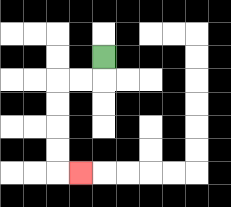{'start': '[4, 2]', 'end': '[3, 7]', 'path_directions': 'D,L,L,D,D,D,D,R', 'path_coordinates': '[[4, 2], [4, 3], [3, 3], [2, 3], [2, 4], [2, 5], [2, 6], [2, 7], [3, 7]]'}